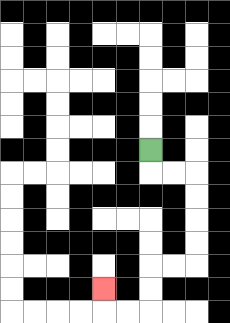{'start': '[6, 6]', 'end': '[4, 12]', 'path_directions': 'D,R,R,D,D,D,D,L,L,D,D,L,L,U', 'path_coordinates': '[[6, 6], [6, 7], [7, 7], [8, 7], [8, 8], [8, 9], [8, 10], [8, 11], [7, 11], [6, 11], [6, 12], [6, 13], [5, 13], [4, 13], [4, 12]]'}